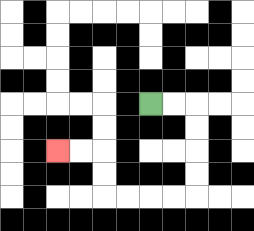{'start': '[6, 4]', 'end': '[2, 6]', 'path_directions': 'R,R,D,D,D,D,L,L,L,L,U,U,L,L', 'path_coordinates': '[[6, 4], [7, 4], [8, 4], [8, 5], [8, 6], [8, 7], [8, 8], [7, 8], [6, 8], [5, 8], [4, 8], [4, 7], [4, 6], [3, 6], [2, 6]]'}